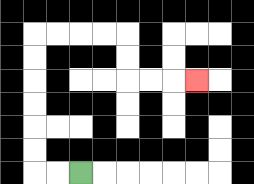{'start': '[3, 7]', 'end': '[8, 3]', 'path_directions': 'L,L,U,U,U,U,U,U,R,R,R,R,D,D,R,R,R', 'path_coordinates': '[[3, 7], [2, 7], [1, 7], [1, 6], [1, 5], [1, 4], [1, 3], [1, 2], [1, 1], [2, 1], [3, 1], [4, 1], [5, 1], [5, 2], [5, 3], [6, 3], [7, 3], [8, 3]]'}